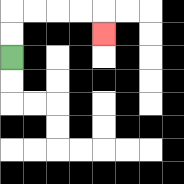{'start': '[0, 2]', 'end': '[4, 1]', 'path_directions': 'U,U,R,R,R,R,D', 'path_coordinates': '[[0, 2], [0, 1], [0, 0], [1, 0], [2, 0], [3, 0], [4, 0], [4, 1]]'}